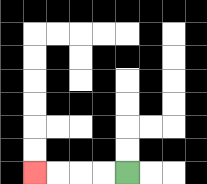{'start': '[5, 7]', 'end': '[1, 7]', 'path_directions': 'L,L,L,L', 'path_coordinates': '[[5, 7], [4, 7], [3, 7], [2, 7], [1, 7]]'}